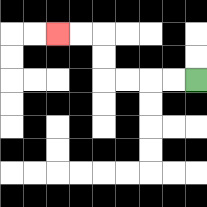{'start': '[8, 3]', 'end': '[2, 1]', 'path_directions': 'L,L,L,L,U,U,L,L', 'path_coordinates': '[[8, 3], [7, 3], [6, 3], [5, 3], [4, 3], [4, 2], [4, 1], [3, 1], [2, 1]]'}